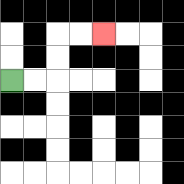{'start': '[0, 3]', 'end': '[4, 1]', 'path_directions': 'R,R,U,U,R,R', 'path_coordinates': '[[0, 3], [1, 3], [2, 3], [2, 2], [2, 1], [3, 1], [4, 1]]'}